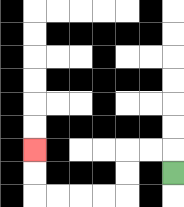{'start': '[7, 7]', 'end': '[1, 6]', 'path_directions': 'U,L,L,D,D,L,L,L,L,U,U', 'path_coordinates': '[[7, 7], [7, 6], [6, 6], [5, 6], [5, 7], [5, 8], [4, 8], [3, 8], [2, 8], [1, 8], [1, 7], [1, 6]]'}